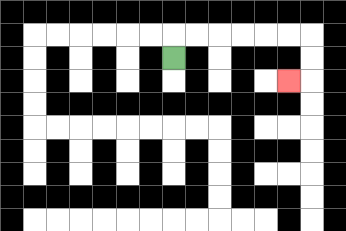{'start': '[7, 2]', 'end': '[12, 3]', 'path_directions': 'U,R,R,R,R,R,R,D,D,L', 'path_coordinates': '[[7, 2], [7, 1], [8, 1], [9, 1], [10, 1], [11, 1], [12, 1], [13, 1], [13, 2], [13, 3], [12, 3]]'}